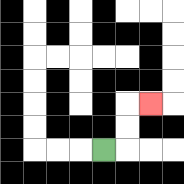{'start': '[4, 6]', 'end': '[6, 4]', 'path_directions': 'R,U,U,R', 'path_coordinates': '[[4, 6], [5, 6], [5, 5], [5, 4], [6, 4]]'}